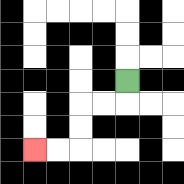{'start': '[5, 3]', 'end': '[1, 6]', 'path_directions': 'D,L,L,D,D,L,L', 'path_coordinates': '[[5, 3], [5, 4], [4, 4], [3, 4], [3, 5], [3, 6], [2, 6], [1, 6]]'}